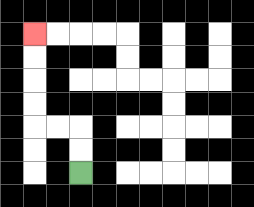{'start': '[3, 7]', 'end': '[1, 1]', 'path_directions': 'U,U,L,L,U,U,U,U', 'path_coordinates': '[[3, 7], [3, 6], [3, 5], [2, 5], [1, 5], [1, 4], [1, 3], [1, 2], [1, 1]]'}